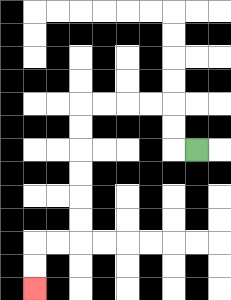{'start': '[8, 6]', 'end': '[1, 12]', 'path_directions': 'L,U,U,L,L,L,L,D,D,D,D,D,D,L,L,D,D', 'path_coordinates': '[[8, 6], [7, 6], [7, 5], [7, 4], [6, 4], [5, 4], [4, 4], [3, 4], [3, 5], [3, 6], [3, 7], [3, 8], [3, 9], [3, 10], [2, 10], [1, 10], [1, 11], [1, 12]]'}